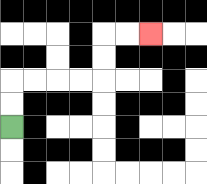{'start': '[0, 5]', 'end': '[6, 1]', 'path_directions': 'U,U,R,R,R,R,U,U,R,R', 'path_coordinates': '[[0, 5], [0, 4], [0, 3], [1, 3], [2, 3], [3, 3], [4, 3], [4, 2], [4, 1], [5, 1], [6, 1]]'}